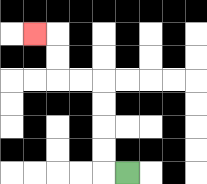{'start': '[5, 7]', 'end': '[1, 1]', 'path_directions': 'L,U,U,U,U,L,L,U,U,L', 'path_coordinates': '[[5, 7], [4, 7], [4, 6], [4, 5], [4, 4], [4, 3], [3, 3], [2, 3], [2, 2], [2, 1], [1, 1]]'}